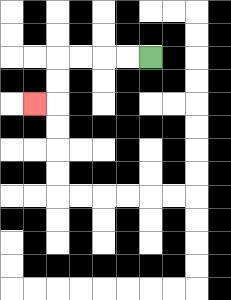{'start': '[6, 2]', 'end': '[1, 4]', 'path_directions': 'L,L,L,L,D,D,L', 'path_coordinates': '[[6, 2], [5, 2], [4, 2], [3, 2], [2, 2], [2, 3], [2, 4], [1, 4]]'}